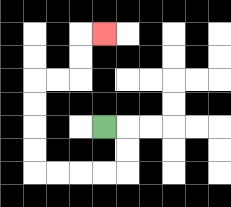{'start': '[4, 5]', 'end': '[4, 1]', 'path_directions': 'R,D,D,L,L,L,L,U,U,U,U,R,R,U,U,R', 'path_coordinates': '[[4, 5], [5, 5], [5, 6], [5, 7], [4, 7], [3, 7], [2, 7], [1, 7], [1, 6], [1, 5], [1, 4], [1, 3], [2, 3], [3, 3], [3, 2], [3, 1], [4, 1]]'}